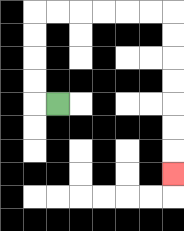{'start': '[2, 4]', 'end': '[7, 7]', 'path_directions': 'L,U,U,U,U,R,R,R,R,R,R,D,D,D,D,D,D,D', 'path_coordinates': '[[2, 4], [1, 4], [1, 3], [1, 2], [1, 1], [1, 0], [2, 0], [3, 0], [4, 0], [5, 0], [6, 0], [7, 0], [7, 1], [7, 2], [7, 3], [7, 4], [7, 5], [7, 6], [7, 7]]'}